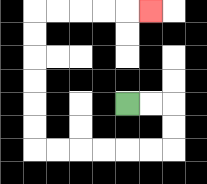{'start': '[5, 4]', 'end': '[6, 0]', 'path_directions': 'R,R,D,D,L,L,L,L,L,L,U,U,U,U,U,U,R,R,R,R,R', 'path_coordinates': '[[5, 4], [6, 4], [7, 4], [7, 5], [7, 6], [6, 6], [5, 6], [4, 6], [3, 6], [2, 6], [1, 6], [1, 5], [1, 4], [1, 3], [1, 2], [1, 1], [1, 0], [2, 0], [3, 0], [4, 0], [5, 0], [6, 0]]'}